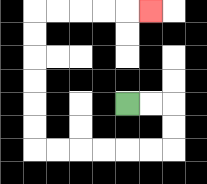{'start': '[5, 4]', 'end': '[6, 0]', 'path_directions': 'R,R,D,D,L,L,L,L,L,L,U,U,U,U,U,U,R,R,R,R,R', 'path_coordinates': '[[5, 4], [6, 4], [7, 4], [7, 5], [7, 6], [6, 6], [5, 6], [4, 6], [3, 6], [2, 6], [1, 6], [1, 5], [1, 4], [1, 3], [1, 2], [1, 1], [1, 0], [2, 0], [3, 0], [4, 0], [5, 0], [6, 0]]'}